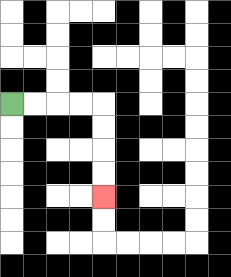{'start': '[0, 4]', 'end': '[4, 8]', 'path_directions': 'R,R,R,R,D,D,D,D', 'path_coordinates': '[[0, 4], [1, 4], [2, 4], [3, 4], [4, 4], [4, 5], [4, 6], [4, 7], [4, 8]]'}